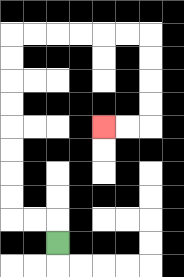{'start': '[2, 10]', 'end': '[4, 5]', 'path_directions': 'U,L,L,U,U,U,U,U,U,U,U,R,R,R,R,R,R,D,D,D,D,L,L', 'path_coordinates': '[[2, 10], [2, 9], [1, 9], [0, 9], [0, 8], [0, 7], [0, 6], [0, 5], [0, 4], [0, 3], [0, 2], [0, 1], [1, 1], [2, 1], [3, 1], [4, 1], [5, 1], [6, 1], [6, 2], [6, 3], [6, 4], [6, 5], [5, 5], [4, 5]]'}